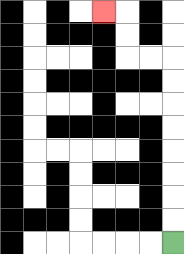{'start': '[7, 10]', 'end': '[4, 0]', 'path_directions': 'U,U,U,U,U,U,U,U,L,L,U,U,L', 'path_coordinates': '[[7, 10], [7, 9], [7, 8], [7, 7], [7, 6], [7, 5], [7, 4], [7, 3], [7, 2], [6, 2], [5, 2], [5, 1], [5, 0], [4, 0]]'}